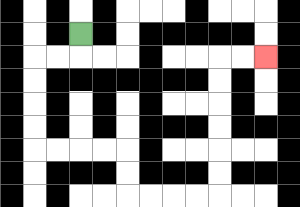{'start': '[3, 1]', 'end': '[11, 2]', 'path_directions': 'D,L,L,D,D,D,D,R,R,R,R,D,D,R,R,R,R,U,U,U,U,U,U,R,R', 'path_coordinates': '[[3, 1], [3, 2], [2, 2], [1, 2], [1, 3], [1, 4], [1, 5], [1, 6], [2, 6], [3, 6], [4, 6], [5, 6], [5, 7], [5, 8], [6, 8], [7, 8], [8, 8], [9, 8], [9, 7], [9, 6], [9, 5], [9, 4], [9, 3], [9, 2], [10, 2], [11, 2]]'}